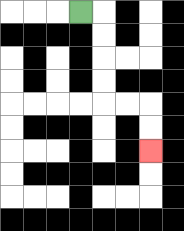{'start': '[3, 0]', 'end': '[6, 6]', 'path_directions': 'R,D,D,D,D,R,R,D,D', 'path_coordinates': '[[3, 0], [4, 0], [4, 1], [4, 2], [4, 3], [4, 4], [5, 4], [6, 4], [6, 5], [6, 6]]'}